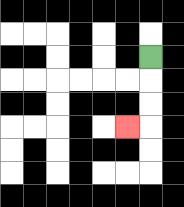{'start': '[6, 2]', 'end': '[5, 5]', 'path_directions': 'D,D,D,L', 'path_coordinates': '[[6, 2], [6, 3], [6, 4], [6, 5], [5, 5]]'}